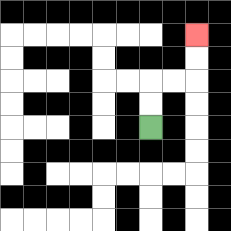{'start': '[6, 5]', 'end': '[8, 1]', 'path_directions': 'U,U,R,R,U,U', 'path_coordinates': '[[6, 5], [6, 4], [6, 3], [7, 3], [8, 3], [8, 2], [8, 1]]'}